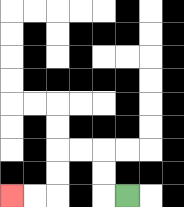{'start': '[5, 8]', 'end': '[0, 8]', 'path_directions': 'L,U,U,L,L,D,D,L,L', 'path_coordinates': '[[5, 8], [4, 8], [4, 7], [4, 6], [3, 6], [2, 6], [2, 7], [2, 8], [1, 8], [0, 8]]'}